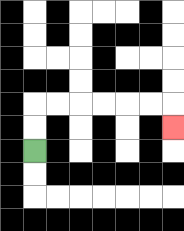{'start': '[1, 6]', 'end': '[7, 5]', 'path_directions': 'U,U,R,R,R,R,R,R,D', 'path_coordinates': '[[1, 6], [1, 5], [1, 4], [2, 4], [3, 4], [4, 4], [5, 4], [6, 4], [7, 4], [7, 5]]'}